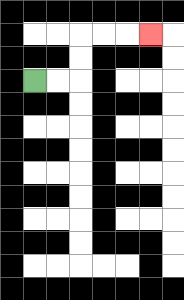{'start': '[1, 3]', 'end': '[6, 1]', 'path_directions': 'R,R,U,U,R,R,R', 'path_coordinates': '[[1, 3], [2, 3], [3, 3], [3, 2], [3, 1], [4, 1], [5, 1], [6, 1]]'}